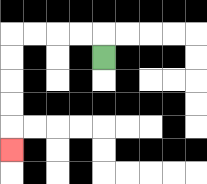{'start': '[4, 2]', 'end': '[0, 6]', 'path_directions': 'U,L,L,L,L,D,D,D,D,D', 'path_coordinates': '[[4, 2], [4, 1], [3, 1], [2, 1], [1, 1], [0, 1], [0, 2], [0, 3], [0, 4], [0, 5], [0, 6]]'}